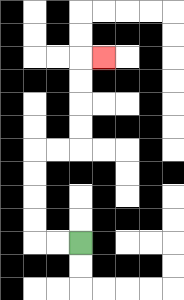{'start': '[3, 10]', 'end': '[4, 2]', 'path_directions': 'L,L,U,U,U,U,R,R,U,U,U,U,R', 'path_coordinates': '[[3, 10], [2, 10], [1, 10], [1, 9], [1, 8], [1, 7], [1, 6], [2, 6], [3, 6], [3, 5], [3, 4], [3, 3], [3, 2], [4, 2]]'}